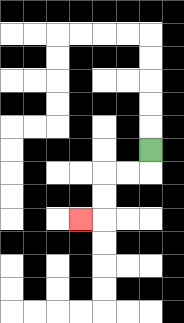{'start': '[6, 6]', 'end': '[3, 9]', 'path_directions': 'D,L,L,D,D,L', 'path_coordinates': '[[6, 6], [6, 7], [5, 7], [4, 7], [4, 8], [4, 9], [3, 9]]'}